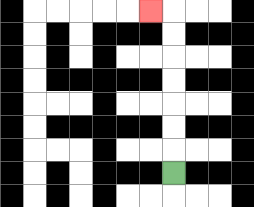{'start': '[7, 7]', 'end': '[6, 0]', 'path_directions': 'U,U,U,U,U,U,U,L', 'path_coordinates': '[[7, 7], [7, 6], [7, 5], [7, 4], [7, 3], [7, 2], [7, 1], [7, 0], [6, 0]]'}